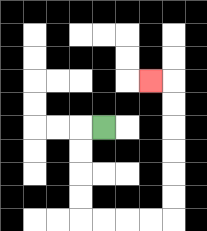{'start': '[4, 5]', 'end': '[6, 3]', 'path_directions': 'L,D,D,D,D,R,R,R,R,U,U,U,U,U,U,L', 'path_coordinates': '[[4, 5], [3, 5], [3, 6], [3, 7], [3, 8], [3, 9], [4, 9], [5, 9], [6, 9], [7, 9], [7, 8], [7, 7], [7, 6], [7, 5], [7, 4], [7, 3], [6, 3]]'}